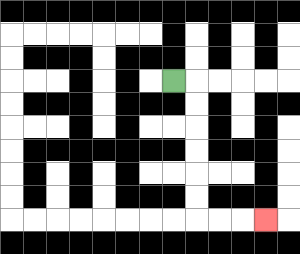{'start': '[7, 3]', 'end': '[11, 9]', 'path_directions': 'R,D,D,D,D,D,D,R,R,R', 'path_coordinates': '[[7, 3], [8, 3], [8, 4], [8, 5], [8, 6], [8, 7], [8, 8], [8, 9], [9, 9], [10, 9], [11, 9]]'}